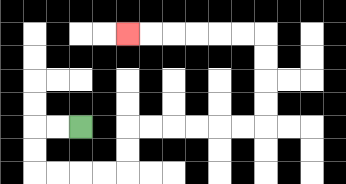{'start': '[3, 5]', 'end': '[5, 1]', 'path_directions': 'L,L,D,D,R,R,R,R,U,U,R,R,R,R,R,R,U,U,U,U,L,L,L,L,L,L', 'path_coordinates': '[[3, 5], [2, 5], [1, 5], [1, 6], [1, 7], [2, 7], [3, 7], [4, 7], [5, 7], [5, 6], [5, 5], [6, 5], [7, 5], [8, 5], [9, 5], [10, 5], [11, 5], [11, 4], [11, 3], [11, 2], [11, 1], [10, 1], [9, 1], [8, 1], [7, 1], [6, 1], [5, 1]]'}